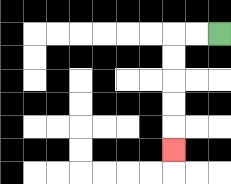{'start': '[9, 1]', 'end': '[7, 6]', 'path_directions': 'L,L,D,D,D,D,D', 'path_coordinates': '[[9, 1], [8, 1], [7, 1], [7, 2], [7, 3], [7, 4], [7, 5], [7, 6]]'}